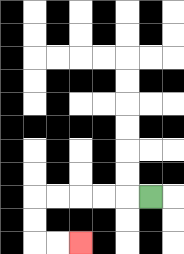{'start': '[6, 8]', 'end': '[3, 10]', 'path_directions': 'L,L,L,L,L,D,D,R,R', 'path_coordinates': '[[6, 8], [5, 8], [4, 8], [3, 8], [2, 8], [1, 8], [1, 9], [1, 10], [2, 10], [3, 10]]'}